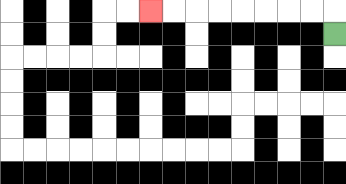{'start': '[14, 1]', 'end': '[6, 0]', 'path_directions': 'U,L,L,L,L,L,L,L,L', 'path_coordinates': '[[14, 1], [14, 0], [13, 0], [12, 0], [11, 0], [10, 0], [9, 0], [8, 0], [7, 0], [6, 0]]'}